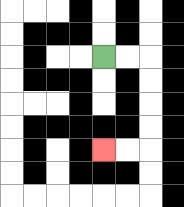{'start': '[4, 2]', 'end': '[4, 6]', 'path_directions': 'R,R,D,D,D,D,L,L', 'path_coordinates': '[[4, 2], [5, 2], [6, 2], [6, 3], [6, 4], [6, 5], [6, 6], [5, 6], [4, 6]]'}